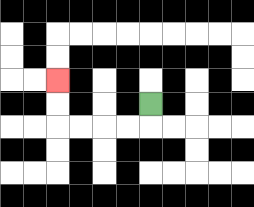{'start': '[6, 4]', 'end': '[2, 3]', 'path_directions': 'D,L,L,L,L,U,U', 'path_coordinates': '[[6, 4], [6, 5], [5, 5], [4, 5], [3, 5], [2, 5], [2, 4], [2, 3]]'}